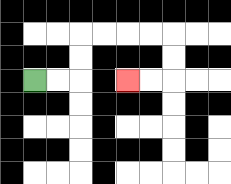{'start': '[1, 3]', 'end': '[5, 3]', 'path_directions': 'R,R,U,U,R,R,R,R,D,D,L,L', 'path_coordinates': '[[1, 3], [2, 3], [3, 3], [3, 2], [3, 1], [4, 1], [5, 1], [6, 1], [7, 1], [7, 2], [7, 3], [6, 3], [5, 3]]'}